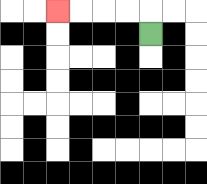{'start': '[6, 1]', 'end': '[2, 0]', 'path_directions': 'U,L,L,L,L', 'path_coordinates': '[[6, 1], [6, 0], [5, 0], [4, 0], [3, 0], [2, 0]]'}